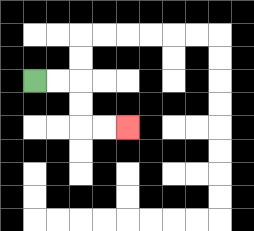{'start': '[1, 3]', 'end': '[5, 5]', 'path_directions': 'R,R,D,D,R,R', 'path_coordinates': '[[1, 3], [2, 3], [3, 3], [3, 4], [3, 5], [4, 5], [5, 5]]'}